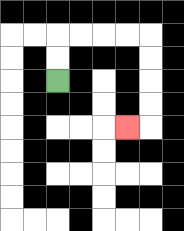{'start': '[2, 3]', 'end': '[5, 5]', 'path_directions': 'U,U,R,R,R,R,D,D,D,D,L', 'path_coordinates': '[[2, 3], [2, 2], [2, 1], [3, 1], [4, 1], [5, 1], [6, 1], [6, 2], [6, 3], [6, 4], [6, 5], [5, 5]]'}